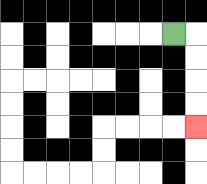{'start': '[7, 1]', 'end': '[8, 5]', 'path_directions': 'R,D,D,D,D', 'path_coordinates': '[[7, 1], [8, 1], [8, 2], [8, 3], [8, 4], [8, 5]]'}